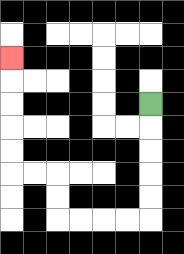{'start': '[6, 4]', 'end': '[0, 2]', 'path_directions': 'D,D,D,D,D,L,L,L,L,U,U,L,L,U,U,U,U,U', 'path_coordinates': '[[6, 4], [6, 5], [6, 6], [6, 7], [6, 8], [6, 9], [5, 9], [4, 9], [3, 9], [2, 9], [2, 8], [2, 7], [1, 7], [0, 7], [0, 6], [0, 5], [0, 4], [0, 3], [0, 2]]'}